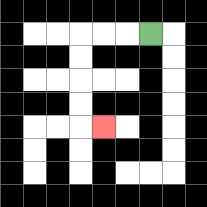{'start': '[6, 1]', 'end': '[4, 5]', 'path_directions': 'L,L,L,D,D,D,D,R', 'path_coordinates': '[[6, 1], [5, 1], [4, 1], [3, 1], [3, 2], [3, 3], [3, 4], [3, 5], [4, 5]]'}